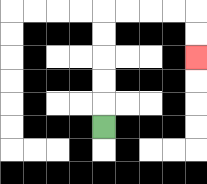{'start': '[4, 5]', 'end': '[8, 2]', 'path_directions': 'U,U,U,U,U,R,R,R,R,D,D', 'path_coordinates': '[[4, 5], [4, 4], [4, 3], [4, 2], [4, 1], [4, 0], [5, 0], [6, 0], [7, 0], [8, 0], [8, 1], [8, 2]]'}